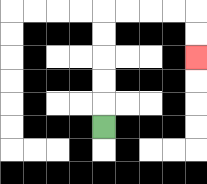{'start': '[4, 5]', 'end': '[8, 2]', 'path_directions': 'U,U,U,U,U,R,R,R,R,D,D', 'path_coordinates': '[[4, 5], [4, 4], [4, 3], [4, 2], [4, 1], [4, 0], [5, 0], [6, 0], [7, 0], [8, 0], [8, 1], [8, 2]]'}